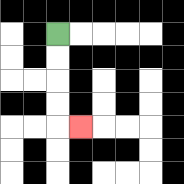{'start': '[2, 1]', 'end': '[3, 5]', 'path_directions': 'D,D,D,D,R', 'path_coordinates': '[[2, 1], [2, 2], [2, 3], [2, 4], [2, 5], [3, 5]]'}